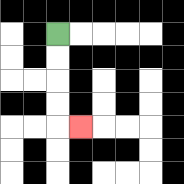{'start': '[2, 1]', 'end': '[3, 5]', 'path_directions': 'D,D,D,D,R', 'path_coordinates': '[[2, 1], [2, 2], [2, 3], [2, 4], [2, 5], [3, 5]]'}